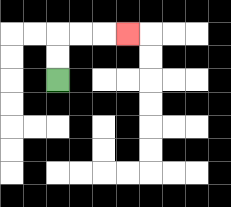{'start': '[2, 3]', 'end': '[5, 1]', 'path_directions': 'U,U,R,R,R', 'path_coordinates': '[[2, 3], [2, 2], [2, 1], [3, 1], [4, 1], [5, 1]]'}